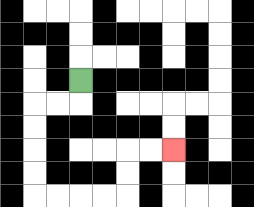{'start': '[3, 3]', 'end': '[7, 6]', 'path_directions': 'D,L,L,D,D,D,D,R,R,R,R,U,U,R,R', 'path_coordinates': '[[3, 3], [3, 4], [2, 4], [1, 4], [1, 5], [1, 6], [1, 7], [1, 8], [2, 8], [3, 8], [4, 8], [5, 8], [5, 7], [5, 6], [6, 6], [7, 6]]'}